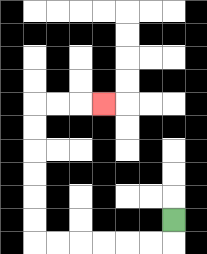{'start': '[7, 9]', 'end': '[4, 4]', 'path_directions': 'D,L,L,L,L,L,L,U,U,U,U,U,U,R,R,R', 'path_coordinates': '[[7, 9], [7, 10], [6, 10], [5, 10], [4, 10], [3, 10], [2, 10], [1, 10], [1, 9], [1, 8], [1, 7], [1, 6], [1, 5], [1, 4], [2, 4], [3, 4], [4, 4]]'}